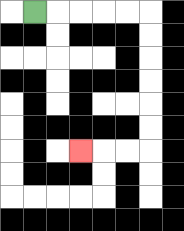{'start': '[1, 0]', 'end': '[3, 6]', 'path_directions': 'R,R,R,R,R,D,D,D,D,D,D,L,L,L', 'path_coordinates': '[[1, 0], [2, 0], [3, 0], [4, 0], [5, 0], [6, 0], [6, 1], [6, 2], [6, 3], [6, 4], [6, 5], [6, 6], [5, 6], [4, 6], [3, 6]]'}